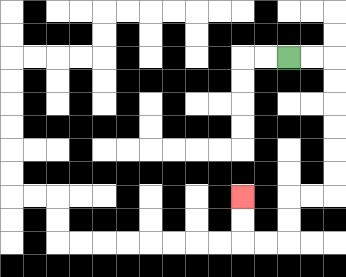{'start': '[12, 2]', 'end': '[10, 8]', 'path_directions': 'R,R,D,D,D,D,D,D,L,L,D,D,L,L,U,U', 'path_coordinates': '[[12, 2], [13, 2], [14, 2], [14, 3], [14, 4], [14, 5], [14, 6], [14, 7], [14, 8], [13, 8], [12, 8], [12, 9], [12, 10], [11, 10], [10, 10], [10, 9], [10, 8]]'}